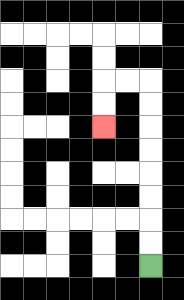{'start': '[6, 11]', 'end': '[4, 5]', 'path_directions': 'U,U,U,U,U,U,U,U,L,L,D,D', 'path_coordinates': '[[6, 11], [6, 10], [6, 9], [6, 8], [6, 7], [6, 6], [6, 5], [6, 4], [6, 3], [5, 3], [4, 3], [4, 4], [4, 5]]'}